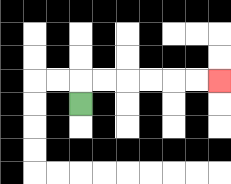{'start': '[3, 4]', 'end': '[9, 3]', 'path_directions': 'U,R,R,R,R,R,R', 'path_coordinates': '[[3, 4], [3, 3], [4, 3], [5, 3], [6, 3], [7, 3], [8, 3], [9, 3]]'}